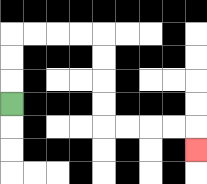{'start': '[0, 4]', 'end': '[8, 6]', 'path_directions': 'U,U,U,R,R,R,R,D,D,D,D,R,R,R,R,D', 'path_coordinates': '[[0, 4], [0, 3], [0, 2], [0, 1], [1, 1], [2, 1], [3, 1], [4, 1], [4, 2], [4, 3], [4, 4], [4, 5], [5, 5], [6, 5], [7, 5], [8, 5], [8, 6]]'}